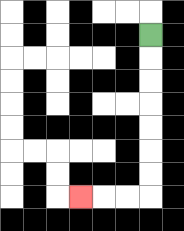{'start': '[6, 1]', 'end': '[3, 8]', 'path_directions': 'D,D,D,D,D,D,D,L,L,L', 'path_coordinates': '[[6, 1], [6, 2], [6, 3], [6, 4], [6, 5], [6, 6], [6, 7], [6, 8], [5, 8], [4, 8], [3, 8]]'}